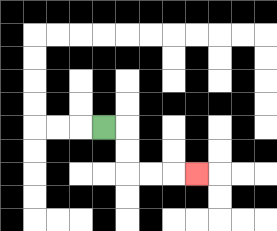{'start': '[4, 5]', 'end': '[8, 7]', 'path_directions': 'R,D,D,R,R,R', 'path_coordinates': '[[4, 5], [5, 5], [5, 6], [5, 7], [6, 7], [7, 7], [8, 7]]'}